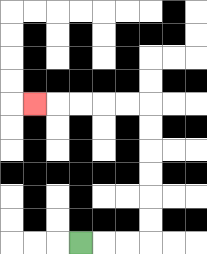{'start': '[3, 10]', 'end': '[1, 4]', 'path_directions': 'R,R,R,U,U,U,U,U,U,L,L,L,L,L', 'path_coordinates': '[[3, 10], [4, 10], [5, 10], [6, 10], [6, 9], [6, 8], [6, 7], [6, 6], [6, 5], [6, 4], [5, 4], [4, 4], [3, 4], [2, 4], [1, 4]]'}